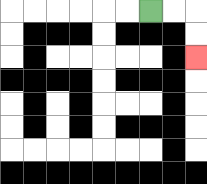{'start': '[6, 0]', 'end': '[8, 2]', 'path_directions': 'R,R,D,D', 'path_coordinates': '[[6, 0], [7, 0], [8, 0], [8, 1], [8, 2]]'}